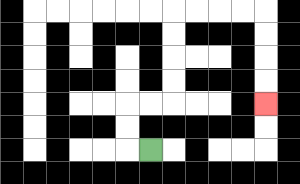{'start': '[6, 6]', 'end': '[11, 4]', 'path_directions': 'L,U,U,R,R,U,U,U,U,R,R,R,R,D,D,D,D', 'path_coordinates': '[[6, 6], [5, 6], [5, 5], [5, 4], [6, 4], [7, 4], [7, 3], [7, 2], [7, 1], [7, 0], [8, 0], [9, 0], [10, 0], [11, 0], [11, 1], [11, 2], [11, 3], [11, 4]]'}